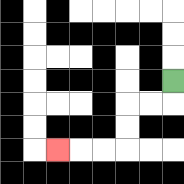{'start': '[7, 3]', 'end': '[2, 6]', 'path_directions': 'D,L,L,D,D,L,L,L', 'path_coordinates': '[[7, 3], [7, 4], [6, 4], [5, 4], [5, 5], [5, 6], [4, 6], [3, 6], [2, 6]]'}